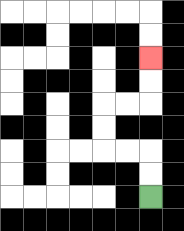{'start': '[6, 8]', 'end': '[6, 2]', 'path_directions': 'U,U,L,L,U,U,R,R,U,U', 'path_coordinates': '[[6, 8], [6, 7], [6, 6], [5, 6], [4, 6], [4, 5], [4, 4], [5, 4], [6, 4], [6, 3], [6, 2]]'}